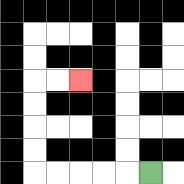{'start': '[6, 7]', 'end': '[3, 3]', 'path_directions': 'L,L,L,L,L,U,U,U,U,R,R', 'path_coordinates': '[[6, 7], [5, 7], [4, 7], [3, 7], [2, 7], [1, 7], [1, 6], [1, 5], [1, 4], [1, 3], [2, 3], [3, 3]]'}